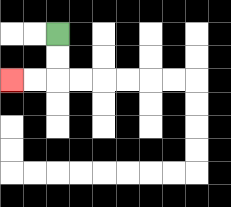{'start': '[2, 1]', 'end': '[0, 3]', 'path_directions': 'D,D,L,L', 'path_coordinates': '[[2, 1], [2, 2], [2, 3], [1, 3], [0, 3]]'}